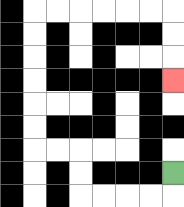{'start': '[7, 7]', 'end': '[7, 3]', 'path_directions': 'D,L,L,L,L,U,U,L,L,U,U,U,U,U,U,R,R,R,R,R,R,D,D,D', 'path_coordinates': '[[7, 7], [7, 8], [6, 8], [5, 8], [4, 8], [3, 8], [3, 7], [3, 6], [2, 6], [1, 6], [1, 5], [1, 4], [1, 3], [1, 2], [1, 1], [1, 0], [2, 0], [3, 0], [4, 0], [5, 0], [6, 0], [7, 0], [7, 1], [7, 2], [7, 3]]'}